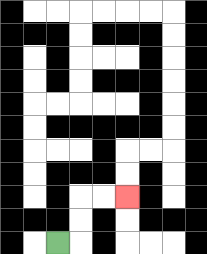{'start': '[2, 10]', 'end': '[5, 8]', 'path_directions': 'R,U,U,R,R', 'path_coordinates': '[[2, 10], [3, 10], [3, 9], [3, 8], [4, 8], [5, 8]]'}